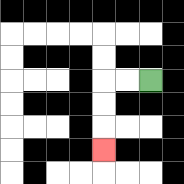{'start': '[6, 3]', 'end': '[4, 6]', 'path_directions': 'L,L,D,D,D', 'path_coordinates': '[[6, 3], [5, 3], [4, 3], [4, 4], [4, 5], [4, 6]]'}